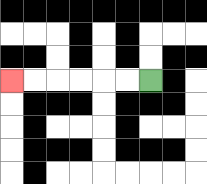{'start': '[6, 3]', 'end': '[0, 3]', 'path_directions': 'L,L,L,L,L,L', 'path_coordinates': '[[6, 3], [5, 3], [4, 3], [3, 3], [2, 3], [1, 3], [0, 3]]'}